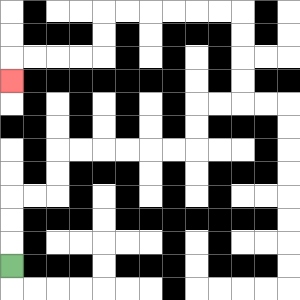{'start': '[0, 11]', 'end': '[0, 3]', 'path_directions': 'U,U,U,R,R,U,U,R,R,R,R,R,R,U,U,R,R,U,U,U,U,L,L,L,L,L,L,D,D,L,L,L,L,D', 'path_coordinates': '[[0, 11], [0, 10], [0, 9], [0, 8], [1, 8], [2, 8], [2, 7], [2, 6], [3, 6], [4, 6], [5, 6], [6, 6], [7, 6], [8, 6], [8, 5], [8, 4], [9, 4], [10, 4], [10, 3], [10, 2], [10, 1], [10, 0], [9, 0], [8, 0], [7, 0], [6, 0], [5, 0], [4, 0], [4, 1], [4, 2], [3, 2], [2, 2], [1, 2], [0, 2], [0, 3]]'}